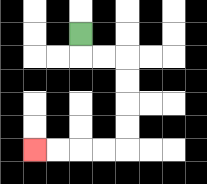{'start': '[3, 1]', 'end': '[1, 6]', 'path_directions': 'D,R,R,D,D,D,D,L,L,L,L', 'path_coordinates': '[[3, 1], [3, 2], [4, 2], [5, 2], [5, 3], [5, 4], [5, 5], [5, 6], [4, 6], [3, 6], [2, 6], [1, 6]]'}